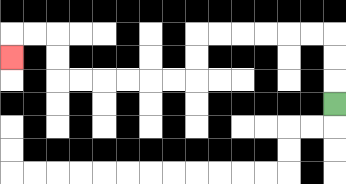{'start': '[14, 4]', 'end': '[0, 2]', 'path_directions': 'U,U,U,L,L,L,L,L,L,D,D,L,L,L,L,L,L,U,U,L,L,D', 'path_coordinates': '[[14, 4], [14, 3], [14, 2], [14, 1], [13, 1], [12, 1], [11, 1], [10, 1], [9, 1], [8, 1], [8, 2], [8, 3], [7, 3], [6, 3], [5, 3], [4, 3], [3, 3], [2, 3], [2, 2], [2, 1], [1, 1], [0, 1], [0, 2]]'}